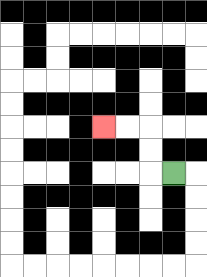{'start': '[7, 7]', 'end': '[4, 5]', 'path_directions': 'L,U,U,L,L', 'path_coordinates': '[[7, 7], [6, 7], [6, 6], [6, 5], [5, 5], [4, 5]]'}